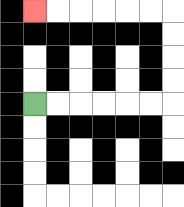{'start': '[1, 4]', 'end': '[1, 0]', 'path_directions': 'R,R,R,R,R,R,U,U,U,U,L,L,L,L,L,L', 'path_coordinates': '[[1, 4], [2, 4], [3, 4], [4, 4], [5, 4], [6, 4], [7, 4], [7, 3], [7, 2], [7, 1], [7, 0], [6, 0], [5, 0], [4, 0], [3, 0], [2, 0], [1, 0]]'}